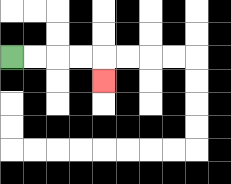{'start': '[0, 2]', 'end': '[4, 3]', 'path_directions': 'R,R,R,R,D', 'path_coordinates': '[[0, 2], [1, 2], [2, 2], [3, 2], [4, 2], [4, 3]]'}